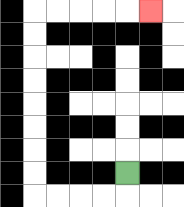{'start': '[5, 7]', 'end': '[6, 0]', 'path_directions': 'D,L,L,L,L,U,U,U,U,U,U,U,U,R,R,R,R,R', 'path_coordinates': '[[5, 7], [5, 8], [4, 8], [3, 8], [2, 8], [1, 8], [1, 7], [1, 6], [1, 5], [1, 4], [1, 3], [1, 2], [1, 1], [1, 0], [2, 0], [3, 0], [4, 0], [5, 0], [6, 0]]'}